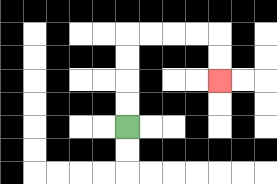{'start': '[5, 5]', 'end': '[9, 3]', 'path_directions': 'U,U,U,U,R,R,R,R,D,D', 'path_coordinates': '[[5, 5], [5, 4], [5, 3], [5, 2], [5, 1], [6, 1], [7, 1], [8, 1], [9, 1], [9, 2], [9, 3]]'}